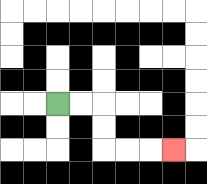{'start': '[2, 4]', 'end': '[7, 6]', 'path_directions': 'R,R,D,D,R,R,R', 'path_coordinates': '[[2, 4], [3, 4], [4, 4], [4, 5], [4, 6], [5, 6], [6, 6], [7, 6]]'}